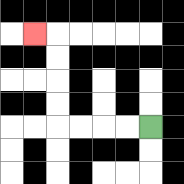{'start': '[6, 5]', 'end': '[1, 1]', 'path_directions': 'L,L,L,L,U,U,U,U,L', 'path_coordinates': '[[6, 5], [5, 5], [4, 5], [3, 5], [2, 5], [2, 4], [2, 3], [2, 2], [2, 1], [1, 1]]'}